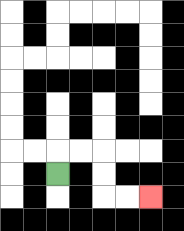{'start': '[2, 7]', 'end': '[6, 8]', 'path_directions': 'U,R,R,D,D,R,R', 'path_coordinates': '[[2, 7], [2, 6], [3, 6], [4, 6], [4, 7], [4, 8], [5, 8], [6, 8]]'}